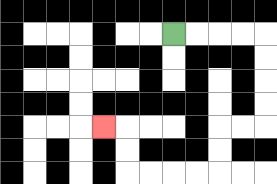{'start': '[7, 1]', 'end': '[4, 5]', 'path_directions': 'R,R,R,R,D,D,D,D,L,L,D,D,L,L,L,L,U,U,L', 'path_coordinates': '[[7, 1], [8, 1], [9, 1], [10, 1], [11, 1], [11, 2], [11, 3], [11, 4], [11, 5], [10, 5], [9, 5], [9, 6], [9, 7], [8, 7], [7, 7], [6, 7], [5, 7], [5, 6], [5, 5], [4, 5]]'}